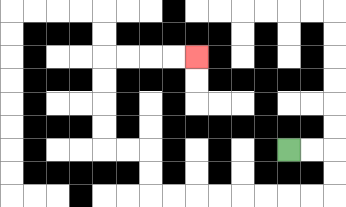{'start': '[12, 6]', 'end': '[8, 2]', 'path_directions': 'R,R,D,D,L,L,L,L,L,L,L,L,U,U,L,L,U,U,U,U,R,R,R,R', 'path_coordinates': '[[12, 6], [13, 6], [14, 6], [14, 7], [14, 8], [13, 8], [12, 8], [11, 8], [10, 8], [9, 8], [8, 8], [7, 8], [6, 8], [6, 7], [6, 6], [5, 6], [4, 6], [4, 5], [4, 4], [4, 3], [4, 2], [5, 2], [6, 2], [7, 2], [8, 2]]'}